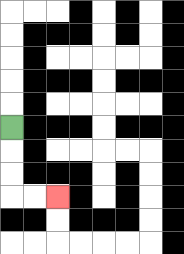{'start': '[0, 5]', 'end': '[2, 8]', 'path_directions': 'D,D,D,R,R', 'path_coordinates': '[[0, 5], [0, 6], [0, 7], [0, 8], [1, 8], [2, 8]]'}